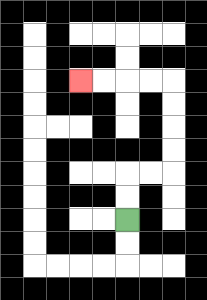{'start': '[5, 9]', 'end': '[3, 3]', 'path_directions': 'U,U,R,R,U,U,U,U,L,L,L,L', 'path_coordinates': '[[5, 9], [5, 8], [5, 7], [6, 7], [7, 7], [7, 6], [7, 5], [7, 4], [7, 3], [6, 3], [5, 3], [4, 3], [3, 3]]'}